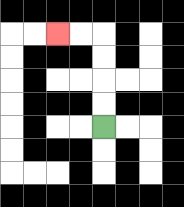{'start': '[4, 5]', 'end': '[2, 1]', 'path_directions': 'U,U,U,U,L,L', 'path_coordinates': '[[4, 5], [4, 4], [4, 3], [4, 2], [4, 1], [3, 1], [2, 1]]'}